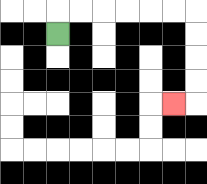{'start': '[2, 1]', 'end': '[7, 4]', 'path_directions': 'U,R,R,R,R,R,R,D,D,D,D,L', 'path_coordinates': '[[2, 1], [2, 0], [3, 0], [4, 0], [5, 0], [6, 0], [7, 0], [8, 0], [8, 1], [8, 2], [8, 3], [8, 4], [7, 4]]'}